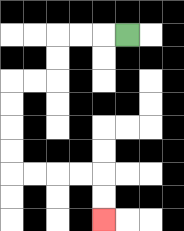{'start': '[5, 1]', 'end': '[4, 9]', 'path_directions': 'L,L,L,D,D,L,L,D,D,D,D,R,R,R,R,D,D', 'path_coordinates': '[[5, 1], [4, 1], [3, 1], [2, 1], [2, 2], [2, 3], [1, 3], [0, 3], [0, 4], [0, 5], [0, 6], [0, 7], [1, 7], [2, 7], [3, 7], [4, 7], [4, 8], [4, 9]]'}